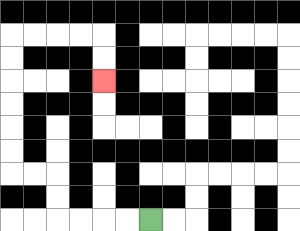{'start': '[6, 9]', 'end': '[4, 3]', 'path_directions': 'L,L,L,L,U,U,L,L,U,U,U,U,U,U,R,R,R,R,D,D', 'path_coordinates': '[[6, 9], [5, 9], [4, 9], [3, 9], [2, 9], [2, 8], [2, 7], [1, 7], [0, 7], [0, 6], [0, 5], [0, 4], [0, 3], [0, 2], [0, 1], [1, 1], [2, 1], [3, 1], [4, 1], [4, 2], [4, 3]]'}